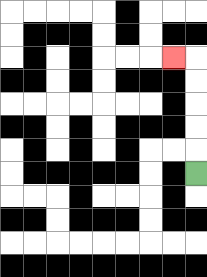{'start': '[8, 7]', 'end': '[7, 2]', 'path_directions': 'U,U,U,U,U,L', 'path_coordinates': '[[8, 7], [8, 6], [8, 5], [8, 4], [8, 3], [8, 2], [7, 2]]'}